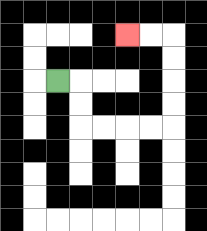{'start': '[2, 3]', 'end': '[5, 1]', 'path_directions': 'R,D,D,R,R,R,R,U,U,U,U,L,L', 'path_coordinates': '[[2, 3], [3, 3], [3, 4], [3, 5], [4, 5], [5, 5], [6, 5], [7, 5], [7, 4], [7, 3], [7, 2], [7, 1], [6, 1], [5, 1]]'}